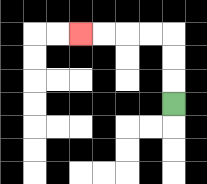{'start': '[7, 4]', 'end': '[3, 1]', 'path_directions': 'U,U,U,L,L,L,L', 'path_coordinates': '[[7, 4], [7, 3], [7, 2], [7, 1], [6, 1], [5, 1], [4, 1], [3, 1]]'}